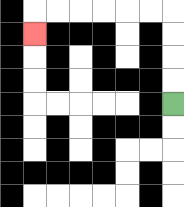{'start': '[7, 4]', 'end': '[1, 1]', 'path_directions': 'U,U,U,U,L,L,L,L,L,L,D', 'path_coordinates': '[[7, 4], [7, 3], [7, 2], [7, 1], [7, 0], [6, 0], [5, 0], [4, 0], [3, 0], [2, 0], [1, 0], [1, 1]]'}